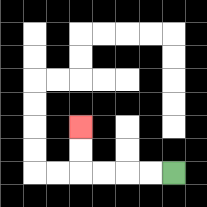{'start': '[7, 7]', 'end': '[3, 5]', 'path_directions': 'L,L,L,L,U,U', 'path_coordinates': '[[7, 7], [6, 7], [5, 7], [4, 7], [3, 7], [3, 6], [3, 5]]'}